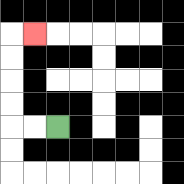{'start': '[2, 5]', 'end': '[1, 1]', 'path_directions': 'L,L,U,U,U,U,R', 'path_coordinates': '[[2, 5], [1, 5], [0, 5], [0, 4], [0, 3], [0, 2], [0, 1], [1, 1]]'}